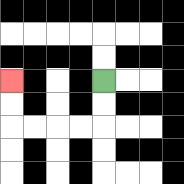{'start': '[4, 3]', 'end': '[0, 3]', 'path_directions': 'D,D,L,L,L,L,U,U', 'path_coordinates': '[[4, 3], [4, 4], [4, 5], [3, 5], [2, 5], [1, 5], [0, 5], [0, 4], [0, 3]]'}